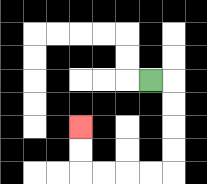{'start': '[6, 3]', 'end': '[3, 5]', 'path_directions': 'R,D,D,D,D,L,L,L,L,U,U', 'path_coordinates': '[[6, 3], [7, 3], [7, 4], [7, 5], [7, 6], [7, 7], [6, 7], [5, 7], [4, 7], [3, 7], [3, 6], [3, 5]]'}